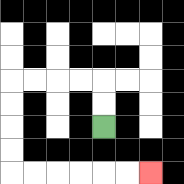{'start': '[4, 5]', 'end': '[6, 7]', 'path_directions': 'U,U,L,L,L,L,D,D,D,D,R,R,R,R,R,R', 'path_coordinates': '[[4, 5], [4, 4], [4, 3], [3, 3], [2, 3], [1, 3], [0, 3], [0, 4], [0, 5], [0, 6], [0, 7], [1, 7], [2, 7], [3, 7], [4, 7], [5, 7], [6, 7]]'}